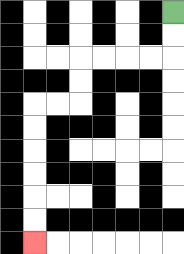{'start': '[7, 0]', 'end': '[1, 10]', 'path_directions': 'D,D,L,L,L,L,D,D,L,L,D,D,D,D,D,D', 'path_coordinates': '[[7, 0], [7, 1], [7, 2], [6, 2], [5, 2], [4, 2], [3, 2], [3, 3], [3, 4], [2, 4], [1, 4], [1, 5], [1, 6], [1, 7], [1, 8], [1, 9], [1, 10]]'}